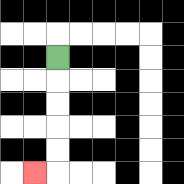{'start': '[2, 2]', 'end': '[1, 7]', 'path_directions': 'D,D,D,D,D,L', 'path_coordinates': '[[2, 2], [2, 3], [2, 4], [2, 5], [2, 6], [2, 7], [1, 7]]'}